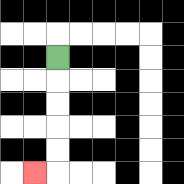{'start': '[2, 2]', 'end': '[1, 7]', 'path_directions': 'D,D,D,D,D,L', 'path_coordinates': '[[2, 2], [2, 3], [2, 4], [2, 5], [2, 6], [2, 7], [1, 7]]'}